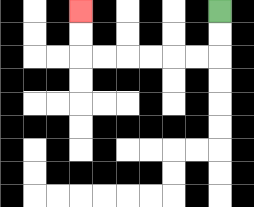{'start': '[9, 0]', 'end': '[3, 0]', 'path_directions': 'D,D,L,L,L,L,L,L,U,U', 'path_coordinates': '[[9, 0], [9, 1], [9, 2], [8, 2], [7, 2], [6, 2], [5, 2], [4, 2], [3, 2], [3, 1], [3, 0]]'}